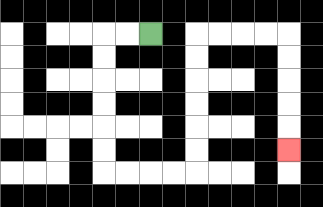{'start': '[6, 1]', 'end': '[12, 6]', 'path_directions': 'L,L,D,D,D,D,D,D,R,R,R,R,U,U,U,U,U,U,R,R,R,R,D,D,D,D,D', 'path_coordinates': '[[6, 1], [5, 1], [4, 1], [4, 2], [4, 3], [4, 4], [4, 5], [4, 6], [4, 7], [5, 7], [6, 7], [7, 7], [8, 7], [8, 6], [8, 5], [8, 4], [8, 3], [8, 2], [8, 1], [9, 1], [10, 1], [11, 1], [12, 1], [12, 2], [12, 3], [12, 4], [12, 5], [12, 6]]'}